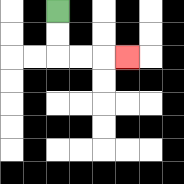{'start': '[2, 0]', 'end': '[5, 2]', 'path_directions': 'D,D,R,R,R', 'path_coordinates': '[[2, 0], [2, 1], [2, 2], [3, 2], [4, 2], [5, 2]]'}